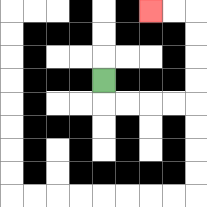{'start': '[4, 3]', 'end': '[6, 0]', 'path_directions': 'D,R,R,R,R,U,U,U,U,L,L', 'path_coordinates': '[[4, 3], [4, 4], [5, 4], [6, 4], [7, 4], [8, 4], [8, 3], [8, 2], [8, 1], [8, 0], [7, 0], [6, 0]]'}